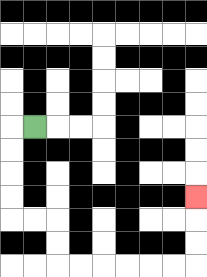{'start': '[1, 5]', 'end': '[8, 8]', 'path_directions': 'L,D,D,D,D,R,R,D,D,R,R,R,R,R,R,U,U,U', 'path_coordinates': '[[1, 5], [0, 5], [0, 6], [0, 7], [0, 8], [0, 9], [1, 9], [2, 9], [2, 10], [2, 11], [3, 11], [4, 11], [5, 11], [6, 11], [7, 11], [8, 11], [8, 10], [8, 9], [8, 8]]'}